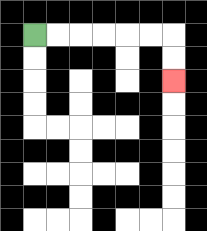{'start': '[1, 1]', 'end': '[7, 3]', 'path_directions': 'R,R,R,R,R,R,D,D', 'path_coordinates': '[[1, 1], [2, 1], [3, 1], [4, 1], [5, 1], [6, 1], [7, 1], [7, 2], [7, 3]]'}